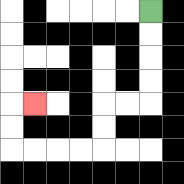{'start': '[6, 0]', 'end': '[1, 4]', 'path_directions': 'D,D,D,D,L,L,D,D,L,L,L,L,U,U,R', 'path_coordinates': '[[6, 0], [6, 1], [6, 2], [6, 3], [6, 4], [5, 4], [4, 4], [4, 5], [4, 6], [3, 6], [2, 6], [1, 6], [0, 6], [0, 5], [0, 4], [1, 4]]'}